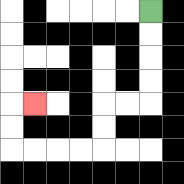{'start': '[6, 0]', 'end': '[1, 4]', 'path_directions': 'D,D,D,D,L,L,D,D,L,L,L,L,U,U,R', 'path_coordinates': '[[6, 0], [6, 1], [6, 2], [6, 3], [6, 4], [5, 4], [4, 4], [4, 5], [4, 6], [3, 6], [2, 6], [1, 6], [0, 6], [0, 5], [0, 4], [1, 4]]'}